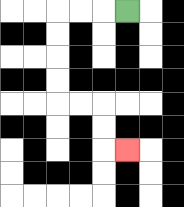{'start': '[5, 0]', 'end': '[5, 6]', 'path_directions': 'L,L,L,D,D,D,D,R,R,D,D,R', 'path_coordinates': '[[5, 0], [4, 0], [3, 0], [2, 0], [2, 1], [2, 2], [2, 3], [2, 4], [3, 4], [4, 4], [4, 5], [4, 6], [5, 6]]'}